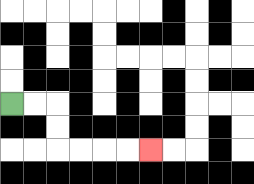{'start': '[0, 4]', 'end': '[6, 6]', 'path_directions': 'R,R,D,D,R,R,R,R', 'path_coordinates': '[[0, 4], [1, 4], [2, 4], [2, 5], [2, 6], [3, 6], [4, 6], [5, 6], [6, 6]]'}